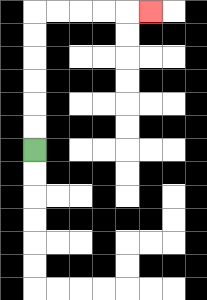{'start': '[1, 6]', 'end': '[6, 0]', 'path_directions': 'U,U,U,U,U,U,R,R,R,R,R', 'path_coordinates': '[[1, 6], [1, 5], [1, 4], [1, 3], [1, 2], [1, 1], [1, 0], [2, 0], [3, 0], [4, 0], [5, 0], [6, 0]]'}